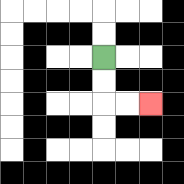{'start': '[4, 2]', 'end': '[6, 4]', 'path_directions': 'D,D,R,R', 'path_coordinates': '[[4, 2], [4, 3], [4, 4], [5, 4], [6, 4]]'}